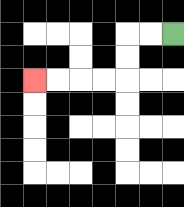{'start': '[7, 1]', 'end': '[1, 3]', 'path_directions': 'L,L,D,D,L,L,L,L', 'path_coordinates': '[[7, 1], [6, 1], [5, 1], [5, 2], [5, 3], [4, 3], [3, 3], [2, 3], [1, 3]]'}